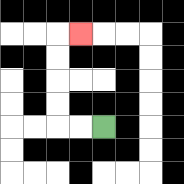{'start': '[4, 5]', 'end': '[3, 1]', 'path_directions': 'L,L,U,U,U,U,R', 'path_coordinates': '[[4, 5], [3, 5], [2, 5], [2, 4], [2, 3], [2, 2], [2, 1], [3, 1]]'}